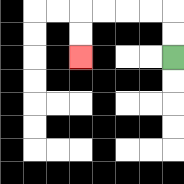{'start': '[7, 2]', 'end': '[3, 2]', 'path_directions': 'U,U,L,L,L,L,D,D', 'path_coordinates': '[[7, 2], [7, 1], [7, 0], [6, 0], [5, 0], [4, 0], [3, 0], [3, 1], [3, 2]]'}